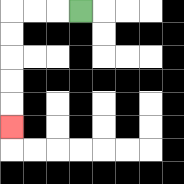{'start': '[3, 0]', 'end': '[0, 5]', 'path_directions': 'L,L,L,D,D,D,D,D', 'path_coordinates': '[[3, 0], [2, 0], [1, 0], [0, 0], [0, 1], [0, 2], [0, 3], [0, 4], [0, 5]]'}